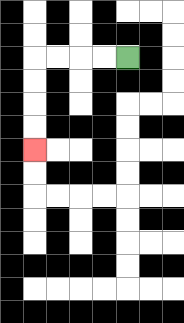{'start': '[5, 2]', 'end': '[1, 6]', 'path_directions': 'L,L,L,L,D,D,D,D', 'path_coordinates': '[[5, 2], [4, 2], [3, 2], [2, 2], [1, 2], [1, 3], [1, 4], [1, 5], [1, 6]]'}